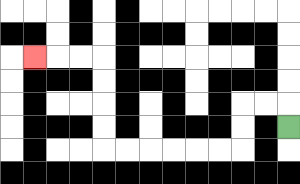{'start': '[12, 5]', 'end': '[1, 2]', 'path_directions': 'U,L,L,D,D,L,L,L,L,L,L,U,U,U,U,L,L,L', 'path_coordinates': '[[12, 5], [12, 4], [11, 4], [10, 4], [10, 5], [10, 6], [9, 6], [8, 6], [7, 6], [6, 6], [5, 6], [4, 6], [4, 5], [4, 4], [4, 3], [4, 2], [3, 2], [2, 2], [1, 2]]'}